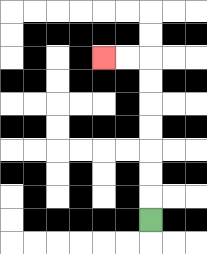{'start': '[6, 9]', 'end': '[4, 2]', 'path_directions': 'U,U,U,U,U,U,U,L,L', 'path_coordinates': '[[6, 9], [6, 8], [6, 7], [6, 6], [6, 5], [6, 4], [6, 3], [6, 2], [5, 2], [4, 2]]'}